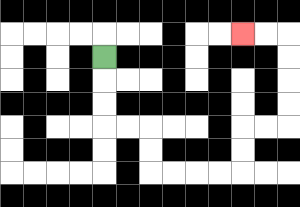{'start': '[4, 2]', 'end': '[10, 1]', 'path_directions': 'D,D,D,R,R,D,D,R,R,R,R,U,U,R,R,U,U,U,U,L,L', 'path_coordinates': '[[4, 2], [4, 3], [4, 4], [4, 5], [5, 5], [6, 5], [6, 6], [6, 7], [7, 7], [8, 7], [9, 7], [10, 7], [10, 6], [10, 5], [11, 5], [12, 5], [12, 4], [12, 3], [12, 2], [12, 1], [11, 1], [10, 1]]'}